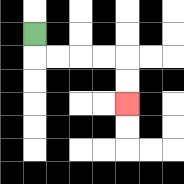{'start': '[1, 1]', 'end': '[5, 4]', 'path_directions': 'D,R,R,R,R,D,D', 'path_coordinates': '[[1, 1], [1, 2], [2, 2], [3, 2], [4, 2], [5, 2], [5, 3], [5, 4]]'}